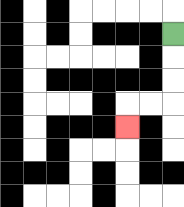{'start': '[7, 1]', 'end': '[5, 5]', 'path_directions': 'D,D,D,L,L,D', 'path_coordinates': '[[7, 1], [7, 2], [7, 3], [7, 4], [6, 4], [5, 4], [5, 5]]'}